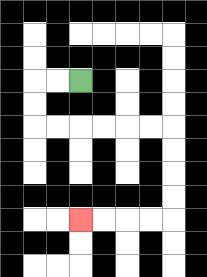{'start': '[3, 3]', 'end': '[3, 9]', 'path_directions': 'L,L,D,D,R,R,R,R,R,R,D,D,D,D,L,L,L,L', 'path_coordinates': '[[3, 3], [2, 3], [1, 3], [1, 4], [1, 5], [2, 5], [3, 5], [4, 5], [5, 5], [6, 5], [7, 5], [7, 6], [7, 7], [7, 8], [7, 9], [6, 9], [5, 9], [4, 9], [3, 9]]'}